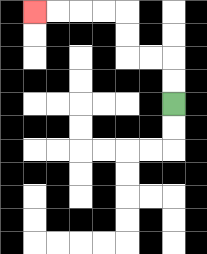{'start': '[7, 4]', 'end': '[1, 0]', 'path_directions': 'U,U,L,L,U,U,L,L,L,L', 'path_coordinates': '[[7, 4], [7, 3], [7, 2], [6, 2], [5, 2], [5, 1], [5, 0], [4, 0], [3, 0], [2, 0], [1, 0]]'}